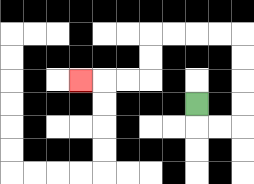{'start': '[8, 4]', 'end': '[3, 3]', 'path_directions': 'D,R,R,U,U,U,U,L,L,L,L,D,D,L,L,L', 'path_coordinates': '[[8, 4], [8, 5], [9, 5], [10, 5], [10, 4], [10, 3], [10, 2], [10, 1], [9, 1], [8, 1], [7, 1], [6, 1], [6, 2], [6, 3], [5, 3], [4, 3], [3, 3]]'}